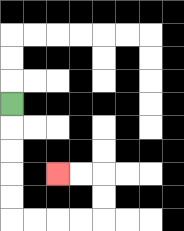{'start': '[0, 4]', 'end': '[2, 7]', 'path_directions': 'D,D,D,D,D,R,R,R,R,U,U,L,L', 'path_coordinates': '[[0, 4], [0, 5], [0, 6], [0, 7], [0, 8], [0, 9], [1, 9], [2, 9], [3, 9], [4, 9], [4, 8], [4, 7], [3, 7], [2, 7]]'}